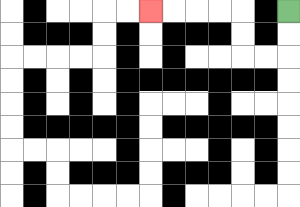{'start': '[12, 0]', 'end': '[6, 0]', 'path_directions': 'D,D,L,L,U,U,L,L,L,L', 'path_coordinates': '[[12, 0], [12, 1], [12, 2], [11, 2], [10, 2], [10, 1], [10, 0], [9, 0], [8, 0], [7, 0], [6, 0]]'}